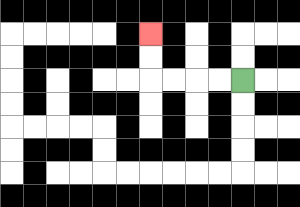{'start': '[10, 3]', 'end': '[6, 1]', 'path_directions': 'L,L,L,L,U,U', 'path_coordinates': '[[10, 3], [9, 3], [8, 3], [7, 3], [6, 3], [6, 2], [6, 1]]'}